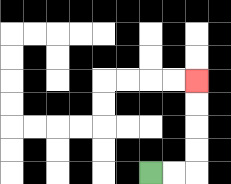{'start': '[6, 7]', 'end': '[8, 3]', 'path_directions': 'R,R,U,U,U,U', 'path_coordinates': '[[6, 7], [7, 7], [8, 7], [8, 6], [8, 5], [8, 4], [8, 3]]'}